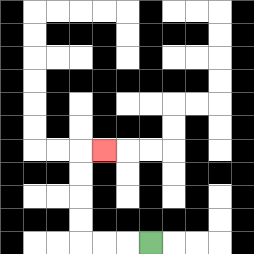{'start': '[6, 10]', 'end': '[4, 6]', 'path_directions': 'L,L,L,U,U,U,U,R', 'path_coordinates': '[[6, 10], [5, 10], [4, 10], [3, 10], [3, 9], [3, 8], [3, 7], [3, 6], [4, 6]]'}